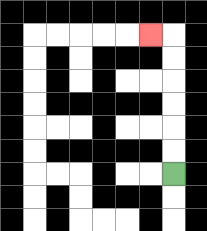{'start': '[7, 7]', 'end': '[6, 1]', 'path_directions': 'U,U,U,U,U,U,L', 'path_coordinates': '[[7, 7], [7, 6], [7, 5], [7, 4], [7, 3], [7, 2], [7, 1], [6, 1]]'}